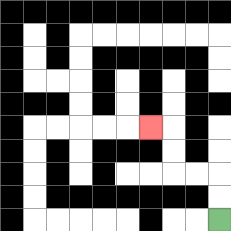{'start': '[9, 9]', 'end': '[6, 5]', 'path_directions': 'U,U,L,L,U,U,L', 'path_coordinates': '[[9, 9], [9, 8], [9, 7], [8, 7], [7, 7], [7, 6], [7, 5], [6, 5]]'}